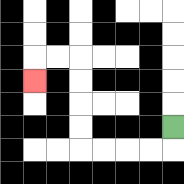{'start': '[7, 5]', 'end': '[1, 3]', 'path_directions': 'D,L,L,L,L,U,U,U,U,L,L,D', 'path_coordinates': '[[7, 5], [7, 6], [6, 6], [5, 6], [4, 6], [3, 6], [3, 5], [3, 4], [3, 3], [3, 2], [2, 2], [1, 2], [1, 3]]'}